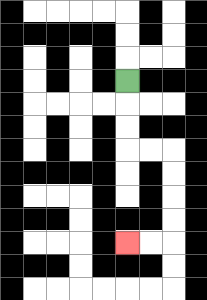{'start': '[5, 3]', 'end': '[5, 10]', 'path_directions': 'D,D,D,R,R,D,D,D,D,L,L', 'path_coordinates': '[[5, 3], [5, 4], [5, 5], [5, 6], [6, 6], [7, 6], [7, 7], [7, 8], [7, 9], [7, 10], [6, 10], [5, 10]]'}